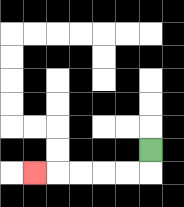{'start': '[6, 6]', 'end': '[1, 7]', 'path_directions': 'D,L,L,L,L,L', 'path_coordinates': '[[6, 6], [6, 7], [5, 7], [4, 7], [3, 7], [2, 7], [1, 7]]'}